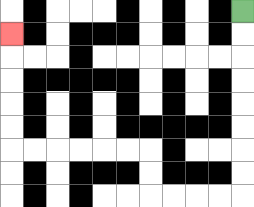{'start': '[10, 0]', 'end': '[0, 1]', 'path_directions': 'D,D,D,D,D,D,D,D,L,L,L,L,U,U,L,L,L,L,L,L,U,U,U,U,U', 'path_coordinates': '[[10, 0], [10, 1], [10, 2], [10, 3], [10, 4], [10, 5], [10, 6], [10, 7], [10, 8], [9, 8], [8, 8], [7, 8], [6, 8], [6, 7], [6, 6], [5, 6], [4, 6], [3, 6], [2, 6], [1, 6], [0, 6], [0, 5], [0, 4], [0, 3], [0, 2], [0, 1]]'}